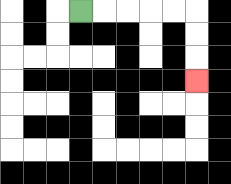{'start': '[3, 0]', 'end': '[8, 3]', 'path_directions': 'R,R,R,R,R,D,D,D', 'path_coordinates': '[[3, 0], [4, 0], [5, 0], [6, 0], [7, 0], [8, 0], [8, 1], [8, 2], [8, 3]]'}